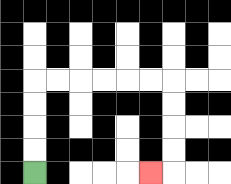{'start': '[1, 7]', 'end': '[6, 7]', 'path_directions': 'U,U,U,U,R,R,R,R,R,R,D,D,D,D,L', 'path_coordinates': '[[1, 7], [1, 6], [1, 5], [1, 4], [1, 3], [2, 3], [3, 3], [4, 3], [5, 3], [6, 3], [7, 3], [7, 4], [7, 5], [7, 6], [7, 7], [6, 7]]'}